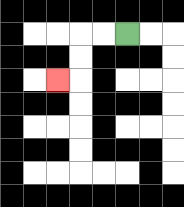{'start': '[5, 1]', 'end': '[2, 3]', 'path_directions': 'L,L,D,D,L', 'path_coordinates': '[[5, 1], [4, 1], [3, 1], [3, 2], [3, 3], [2, 3]]'}